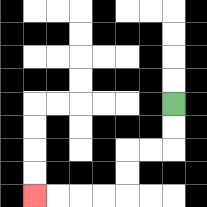{'start': '[7, 4]', 'end': '[1, 8]', 'path_directions': 'D,D,L,L,D,D,L,L,L,L', 'path_coordinates': '[[7, 4], [7, 5], [7, 6], [6, 6], [5, 6], [5, 7], [5, 8], [4, 8], [3, 8], [2, 8], [1, 8]]'}